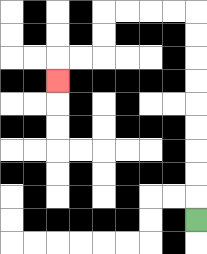{'start': '[8, 9]', 'end': '[2, 3]', 'path_directions': 'U,U,U,U,U,U,U,U,U,L,L,L,L,D,D,L,L,D', 'path_coordinates': '[[8, 9], [8, 8], [8, 7], [8, 6], [8, 5], [8, 4], [8, 3], [8, 2], [8, 1], [8, 0], [7, 0], [6, 0], [5, 0], [4, 0], [4, 1], [4, 2], [3, 2], [2, 2], [2, 3]]'}